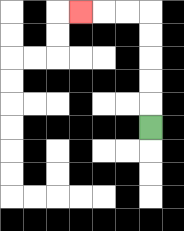{'start': '[6, 5]', 'end': '[3, 0]', 'path_directions': 'U,U,U,U,U,L,L,L', 'path_coordinates': '[[6, 5], [6, 4], [6, 3], [6, 2], [6, 1], [6, 0], [5, 0], [4, 0], [3, 0]]'}